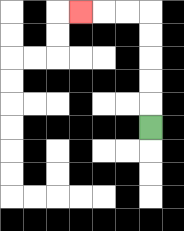{'start': '[6, 5]', 'end': '[3, 0]', 'path_directions': 'U,U,U,U,U,L,L,L', 'path_coordinates': '[[6, 5], [6, 4], [6, 3], [6, 2], [6, 1], [6, 0], [5, 0], [4, 0], [3, 0]]'}